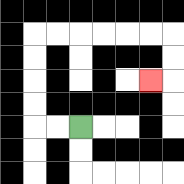{'start': '[3, 5]', 'end': '[6, 3]', 'path_directions': 'L,L,U,U,U,U,R,R,R,R,R,R,D,D,L', 'path_coordinates': '[[3, 5], [2, 5], [1, 5], [1, 4], [1, 3], [1, 2], [1, 1], [2, 1], [3, 1], [4, 1], [5, 1], [6, 1], [7, 1], [7, 2], [7, 3], [6, 3]]'}